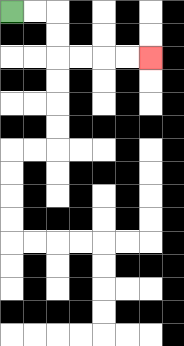{'start': '[0, 0]', 'end': '[6, 2]', 'path_directions': 'R,R,D,D,R,R,R,R', 'path_coordinates': '[[0, 0], [1, 0], [2, 0], [2, 1], [2, 2], [3, 2], [4, 2], [5, 2], [6, 2]]'}